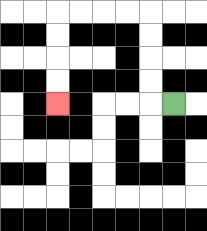{'start': '[7, 4]', 'end': '[2, 4]', 'path_directions': 'L,U,U,U,U,L,L,L,L,D,D,D,D', 'path_coordinates': '[[7, 4], [6, 4], [6, 3], [6, 2], [6, 1], [6, 0], [5, 0], [4, 0], [3, 0], [2, 0], [2, 1], [2, 2], [2, 3], [2, 4]]'}